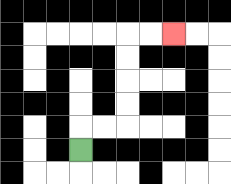{'start': '[3, 6]', 'end': '[7, 1]', 'path_directions': 'U,R,R,U,U,U,U,R,R', 'path_coordinates': '[[3, 6], [3, 5], [4, 5], [5, 5], [5, 4], [5, 3], [5, 2], [5, 1], [6, 1], [7, 1]]'}